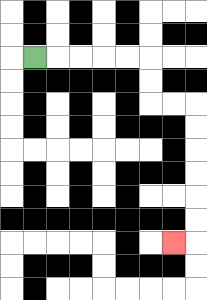{'start': '[1, 2]', 'end': '[7, 10]', 'path_directions': 'R,R,R,R,R,D,D,R,R,D,D,D,D,D,D,L', 'path_coordinates': '[[1, 2], [2, 2], [3, 2], [4, 2], [5, 2], [6, 2], [6, 3], [6, 4], [7, 4], [8, 4], [8, 5], [8, 6], [8, 7], [8, 8], [8, 9], [8, 10], [7, 10]]'}